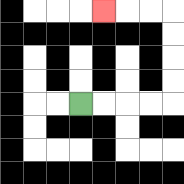{'start': '[3, 4]', 'end': '[4, 0]', 'path_directions': 'R,R,R,R,U,U,U,U,L,L,L', 'path_coordinates': '[[3, 4], [4, 4], [5, 4], [6, 4], [7, 4], [7, 3], [7, 2], [7, 1], [7, 0], [6, 0], [5, 0], [4, 0]]'}